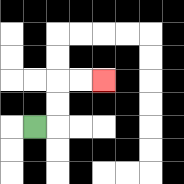{'start': '[1, 5]', 'end': '[4, 3]', 'path_directions': 'R,U,U,R,R', 'path_coordinates': '[[1, 5], [2, 5], [2, 4], [2, 3], [3, 3], [4, 3]]'}